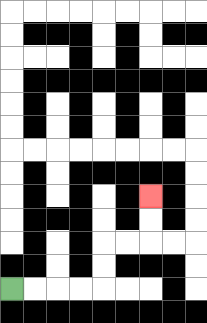{'start': '[0, 12]', 'end': '[6, 8]', 'path_directions': 'R,R,R,R,U,U,R,R,U,U', 'path_coordinates': '[[0, 12], [1, 12], [2, 12], [3, 12], [4, 12], [4, 11], [4, 10], [5, 10], [6, 10], [6, 9], [6, 8]]'}